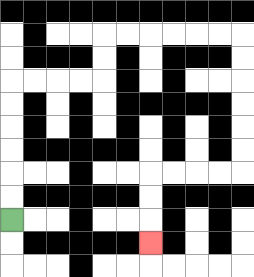{'start': '[0, 9]', 'end': '[6, 10]', 'path_directions': 'U,U,U,U,U,U,R,R,R,R,U,U,R,R,R,R,R,R,D,D,D,D,D,D,L,L,L,L,D,D,D', 'path_coordinates': '[[0, 9], [0, 8], [0, 7], [0, 6], [0, 5], [0, 4], [0, 3], [1, 3], [2, 3], [3, 3], [4, 3], [4, 2], [4, 1], [5, 1], [6, 1], [7, 1], [8, 1], [9, 1], [10, 1], [10, 2], [10, 3], [10, 4], [10, 5], [10, 6], [10, 7], [9, 7], [8, 7], [7, 7], [6, 7], [6, 8], [6, 9], [6, 10]]'}